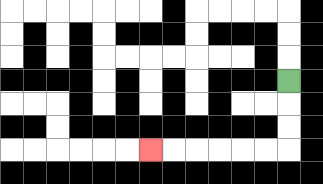{'start': '[12, 3]', 'end': '[6, 6]', 'path_directions': 'D,D,D,L,L,L,L,L,L', 'path_coordinates': '[[12, 3], [12, 4], [12, 5], [12, 6], [11, 6], [10, 6], [9, 6], [8, 6], [7, 6], [6, 6]]'}